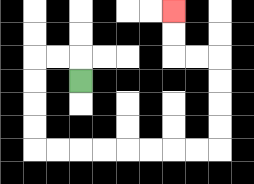{'start': '[3, 3]', 'end': '[7, 0]', 'path_directions': 'U,L,L,D,D,D,D,R,R,R,R,R,R,R,R,U,U,U,U,L,L,U,U', 'path_coordinates': '[[3, 3], [3, 2], [2, 2], [1, 2], [1, 3], [1, 4], [1, 5], [1, 6], [2, 6], [3, 6], [4, 6], [5, 6], [6, 6], [7, 6], [8, 6], [9, 6], [9, 5], [9, 4], [9, 3], [9, 2], [8, 2], [7, 2], [7, 1], [7, 0]]'}